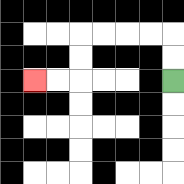{'start': '[7, 3]', 'end': '[1, 3]', 'path_directions': 'U,U,L,L,L,L,D,D,L,L', 'path_coordinates': '[[7, 3], [7, 2], [7, 1], [6, 1], [5, 1], [4, 1], [3, 1], [3, 2], [3, 3], [2, 3], [1, 3]]'}